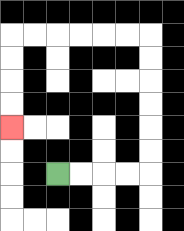{'start': '[2, 7]', 'end': '[0, 5]', 'path_directions': 'R,R,R,R,U,U,U,U,U,U,L,L,L,L,L,L,D,D,D,D', 'path_coordinates': '[[2, 7], [3, 7], [4, 7], [5, 7], [6, 7], [6, 6], [6, 5], [6, 4], [6, 3], [6, 2], [6, 1], [5, 1], [4, 1], [3, 1], [2, 1], [1, 1], [0, 1], [0, 2], [0, 3], [0, 4], [0, 5]]'}